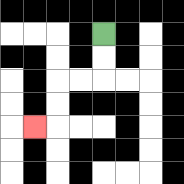{'start': '[4, 1]', 'end': '[1, 5]', 'path_directions': 'D,D,L,L,D,D,L', 'path_coordinates': '[[4, 1], [4, 2], [4, 3], [3, 3], [2, 3], [2, 4], [2, 5], [1, 5]]'}